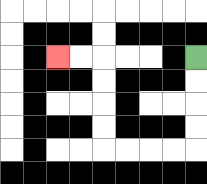{'start': '[8, 2]', 'end': '[2, 2]', 'path_directions': 'D,D,D,D,L,L,L,L,U,U,U,U,L,L', 'path_coordinates': '[[8, 2], [8, 3], [8, 4], [8, 5], [8, 6], [7, 6], [6, 6], [5, 6], [4, 6], [4, 5], [4, 4], [4, 3], [4, 2], [3, 2], [2, 2]]'}